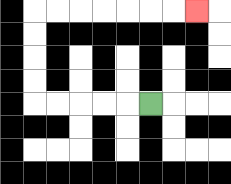{'start': '[6, 4]', 'end': '[8, 0]', 'path_directions': 'L,L,L,L,L,U,U,U,U,R,R,R,R,R,R,R', 'path_coordinates': '[[6, 4], [5, 4], [4, 4], [3, 4], [2, 4], [1, 4], [1, 3], [1, 2], [1, 1], [1, 0], [2, 0], [3, 0], [4, 0], [5, 0], [6, 0], [7, 0], [8, 0]]'}